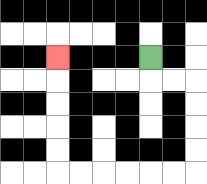{'start': '[6, 2]', 'end': '[2, 2]', 'path_directions': 'D,R,R,D,D,D,D,L,L,L,L,L,L,U,U,U,U,U', 'path_coordinates': '[[6, 2], [6, 3], [7, 3], [8, 3], [8, 4], [8, 5], [8, 6], [8, 7], [7, 7], [6, 7], [5, 7], [4, 7], [3, 7], [2, 7], [2, 6], [2, 5], [2, 4], [2, 3], [2, 2]]'}